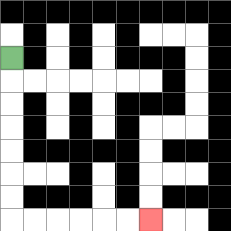{'start': '[0, 2]', 'end': '[6, 9]', 'path_directions': 'D,D,D,D,D,D,D,R,R,R,R,R,R', 'path_coordinates': '[[0, 2], [0, 3], [0, 4], [0, 5], [0, 6], [0, 7], [0, 8], [0, 9], [1, 9], [2, 9], [3, 9], [4, 9], [5, 9], [6, 9]]'}